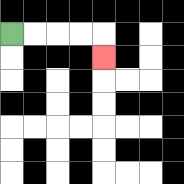{'start': '[0, 1]', 'end': '[4, 2]', 'path_directions': 'R,R,R,R,D', 'path_coordinates': '[[0, 1], [1, 1], [2, 1], [3, 1], [4, 1], [4, 2]]'}